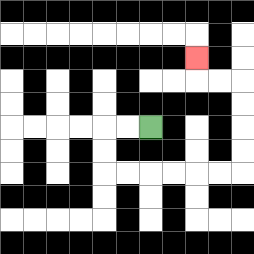{'start': '[6, 5]', 'end': '[8, 2]', 'path_directions': 'L,L,D,D,R,R,R,R,R,R,U,U,U,U,L,L,U', 'path_coordinates': '[[6, 5], [5, 5], [4, 5], [4, 6], [4, 7], [5, 7], [6, 7], [7, 7], [8, 7], [9, 7], [10, 7], [10, 6], [10, 5], [10, 4], [10, 3], [9, 3], [8, 3], [8, 2]]'}